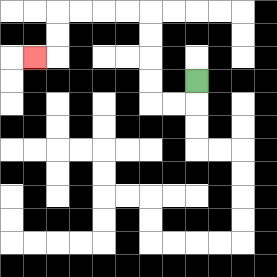{'start': '[8, 3]', 'end': '[1, 2]', 'path_directions': 'D,L,L,U,U,U,U,L,L,L,L,D,D,L', 'path_coordinates': '[[8, 3], [8, 4], [7, 4], [6, 4], [6, 3], [6, 2], [6, 1], [6, 0], [5, 0], [4, 0], [3, 0], [2, 0], [2, 1], [2, 2], [1, 2]]'}